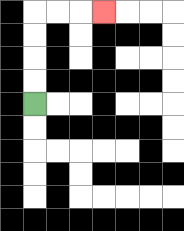{'start': '[1, 4]', 'end': '[4, 0]', 'path_directions': 'U,U,U,U,R,R,R', 'path_coordinates': '[[1, 4], [1, 3], [1, 2], [1, 1], [1, 0], [2, 0], [3, 0], [4, 0]]'}